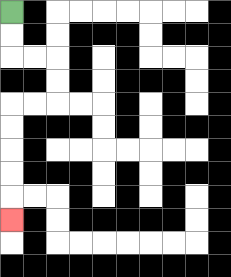{'start': '[0, 0]', 'end': '[0, 9]', 'path_directions': 'D,D,R,R,D,D,L,L,D,D,D,D,D', 'path_coordinates': '[[0, 0], [0, 1], [0, 2], [1, 2], [2, 2], [2, 3], [2, 4], [1, 4], [0, 4], [0, 5], [0, 6], [0, 7], [0, 8], [0, 9]]'}